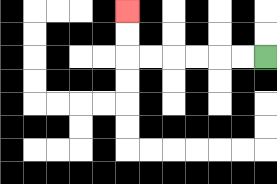{'start': '[11, 2]', 'end': '[5, 0]', 'path_directions': 'L,L,L,L,L,L,U,U', 'path_coordinates': '[[11, 2], [10, 2], [9, 2], [8, 2], [7, 2], [6, 2], [5, 2], [5, 1], [5, 0]]'}